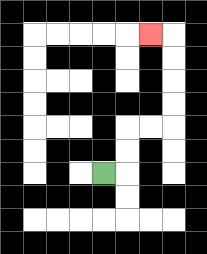{'start': '[4, 7]', 'end': '[6, 1]', 'path_directions': 'R,U,U,R,R,U,U,U,U,L', 'path_coordinates': '[[4, 7], [5, 7], [5, 6], [5, 5], [6, 5], [7, 5], [7, 4], [7, 3], [7, 2], [7, 1], [6, 1]]'}